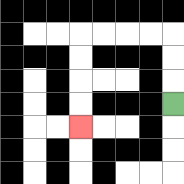{'start': '[7, 4]', 'end': '[3, 5]', 'path_directions': 'U,U,U,L,L,L,L,D,D,D,D', 'path_coordinates': '[[7, 4], [7, 3], [7, 2], [7, 1], [6, 1], [5, 1], [4, 1], [3, 1], [3, 2], [3, 3], [3, 4], [3, 5]]'}